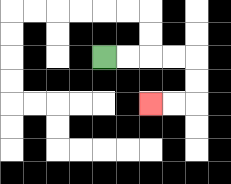{'start': '[4, 2]', 'end': '[6, 4]', 'path_directions': 'R,R,R,R,D,D,L,L', 'path_coordinates': '[[4, 2], [5, 2], [6, 2], [7, 2], [8, 2], [8, 3], [8, 4], [7, 4], [6, 4]]'}